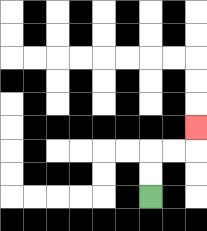{'start': '[6, 8]', 'end': '[8, 5]', 'path_directions': 'U,U,R,R,U', 'path_coordinates': '[[6, 8], [6, 7], [6, 6], [7, 6], [8, 6], [8, 5]]'}